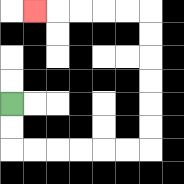{'start': '[0, 4]', 'end': '[1, 0]', 'path_directions': 'D,D,R,R,R,R,R,R,U,U,U,U,U,U,L,L,L,L,L', 'path_coordinates': '[[0, 4], [0, 5], [0, 6], [1, 6], [2, 6], [3, 6], [4, 6], [5, 6], [6, 6], [6, 5], [6, 4], [6, 3], [6, 2], [6, 1], [6, 0], [5, 0], [4, 0], [3, 0], [2, 0], [1, 0]]'}